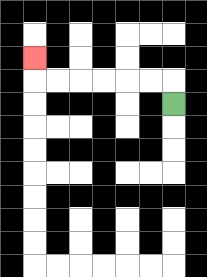{'start': '[7, 4]', 'end': '[1, 2]', 'path_directions': 'U,L,L,L,L,L,L,U', 'path_coordinates': '[[7, 4], [7, 3], [6, 3], [5, 3], [4, 3], [3, 3], [2, 3], [1, 3], [1, 2]]'}